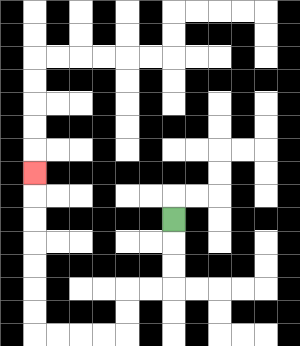{'start': '[7, 9]', 'end': '[1, 7]', 'path_directions': 'D,D,D,L,L,D,D,L,L,L,L,U,U,U,U,U,U,U', 'path_coordinates': '[[7, 9], [7, 10], [7, 11], [7, 12], [6, 12], [5, 12], [5, 13], [5, 14], [4, 14], [3, 14], [2, 14], [1, 14], [1, 13], [1, 12], [1, 11], [1, 10], [1, 9], [1, 8], [1, 7]]'}